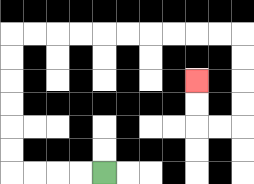{'start': '[4, 7]', 'end': '[8, 3]', 'path_directions': 'L,L,L,L,U,U,U,U,U,U,R,R,R,R,R,R,R,R,R,R,D,D,D,D,L,L,U,U', 'path_coordinates': '[[4, 7], [3, 7], [2, 7], [1, 7], [0, 7], [0, 6], [0, 5], [0, 4], [0, 3], [0, 2], [0, 1], [1, 1], [2, 1], [3, 1], [4, 1], [5, 1], [6, 1], [7, 1], [8, 1], [9, 1], [10, 1], [10, 2], [10, 3], [10, 4], [10, 5], [9, 5], [8, 5], [8, 4], [8, 3]]'}